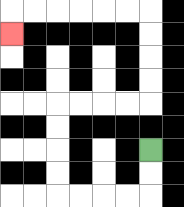{'start': '[6, 6]', 'end': '[0, 1]', 'path_directions': 'D,D,L,L,L,L,U,U,U,U,R,R,R,R,U,U,U,U,L,L,L,L,L,L,D', 'path_coordinates': '[[6, 6], [6, 7], [6, 8], [5, 8], [4, 8], [3, 8], [2, 8], [2, 7], [2, 6], [2, 5], [2, 4], [3, 4], [4, 4], [5, 4], [6, 4], [6, 3], [6, 2], [6, 1], [6, 0], [5, 0], [4, 0], [3, 0], [2, 0], [1, 0], [0, 0], [0, 1]]'}